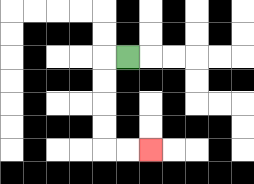{'start': '[5, 2]', 'end': '[6, 6]', 'path_directions': 'L,D,D,D,D,R,R', 'path_coordinates': '[[5, 2], [4, 2], [4, 3], [4, 4], [4, 5], [4, 6], [5, 6], [6, 6]]'}